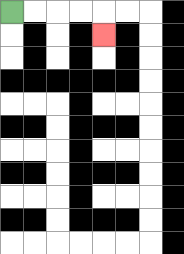{'start': '[0, 0]', 'end': '[4, 1]', 'path_directions': 'R,R,R,R,D', 'path_coordinates': '[[0, 0], [1, 0], [2, 0], [3, 0], [4, 0], [4, 1]]'}